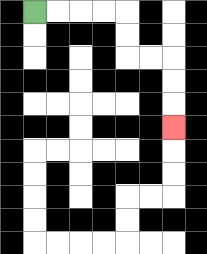{'start': '[1, 0]', 'end': '[7, 5]', 'path_directions': 'R,R,R,R,D,D,R,R,D,D,D', 'path_coordinates': '[[1, 0], [2, 0], [3, 0], [4, 0], [5, 0], [5, 1], [5, 2], [6, 2], [7, 2], [7, 3], [7, 4], [7, 5]]'}